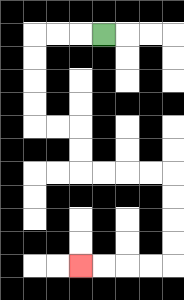{'start': '[4, 1]', 'end': '[3, 11]', 'path_directions': 'L,L,L,D,D,D,D,R,R,D,D,R,R,R,R,D,D,D,D,L,L,L,L', 'path_coordinates': '[[4, 1], [3, 1], [2, 1], [1, 1], [1, 2], [1, 3], [1, 4], [1, 5], [2, 5], [3, 5], [3, 6], [3, 7], [4, 7], [5, 7], [6, 7], [7, 7], [7, 8], [7, 9], [7, 10], [7, 11], [6, 11], [5, 11], [4, 11], [3, 11]]'}